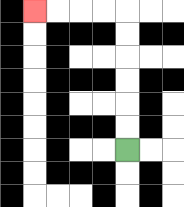{'start': '[5, 6]', 'end': '[1, 0]', 'path_directions': 'U,U,U,U,U,U,L,L,L,L', 'path_coordinates': '[[5, 6], [5, 5], [5, 4], [5, 3], [5, 2], [5, 1], [5, 0], [4, 0], [3, 0], [2, 0], [1, 0]]'}